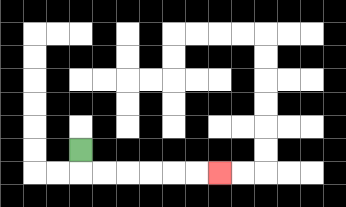{'start': '[3, 6]', 'end': '[9, 7]', 'path_directions': 'D,R,R,R,R,R,R', 'path_coordinates': '[[3, 6], [3, 7], [4, 7], [5, 7], [6, 7], [7, 7], [8, 7], [9, 7]]'}